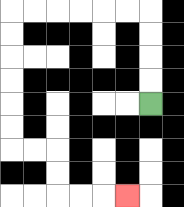{'start': '[6, 4]', 'end': '[5, 8]', 'path_directions': 'U,U,U,U,L,L,L,L,L,L,D,D,D,D,D,D,R,R,D,D,R,R,R', 'path_coordinates': '[[6, 4], [6, 3], [6, 2], [6, 1], [6, 0], [5, 0], [4, 0], [3, 0], [2, 0], [1, 0], [0, 0], [0, 1], [0, 2], [0, 3], [0, 4], [0, 5], [0, 6], [1, 6], [2, 6], [2, 7], [2, 8], [3, 8], [4, 8], [5, 8]]'}